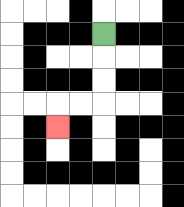{'start': '[4, 1]', 'end': '[2, 5]', 'path_directions': 'D,D,D,L,L,D', 'path_coordinates': '[[4, 1], [4, 2], [4, 3], [4, 4], [3, 4], [2, 4], [2, 5]]'}